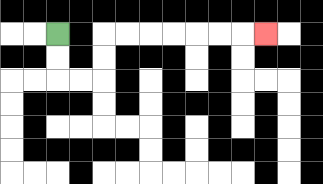{'start': '[2, 1]', 'end': '[11, 1]', 'path_directions': 'D,D,R,R,U,U,R,R,R,R,R,R,R', 'path_coordinates': '[[2, 1], [2, 2], [2, 3], [3, 3], [4, 3], [4, 2], [4, 1], [5, 1], [6, 1], [7, 1], [8, 1], [9, 1], [10, 1], [11, 1]]'}